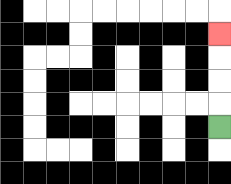{'start': '[9, 5]', 'end': '[9, 1]', 'path_directions': 'U,U,U,U', 'path_coordinates': '[[9, 5], [9, 4], [9, 3], [9, 2], [9, 1]]'}